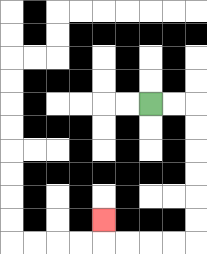{'start': '[6, 4]', 'end': '[4, 9]', 'path_directions': 'R,R,D,D,D,D,D,D,L,L,L,L,U', 'path_coordinates': '[[6, 4], [7, 4], [8, 4], [8, 5], [8, 6], [8, 7], [8, 8], [8, 9], [8, 10], [7, 10], [6, 10], [5, 10], [4, 10], [4, 9]]'}